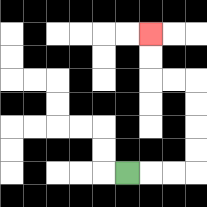{'start': '[5, 7]', 'end': '[6, 1]', 'path_directions': 'R,R,R,U,U,U,U,L,L,U,U', 'path_coordinates': '[[5, 7], [6, 7], [7, 7], [8, 7], [8, 6], [8, 5], [8, 4], [8, 3], [7, 3], [6, 3], [6, 2], [6, 1]]'}